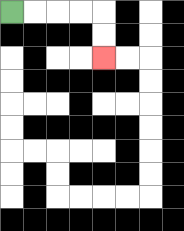{'start': '[0, 0]', 'end': '[4, 2]', 'path_directions': 'R,R,R,R,D,D', 'path_coordinates': '[[0, 0], [1, 0], [2, 0], [3, 0], [4, 0], [4, 1], [4, 2]]'}